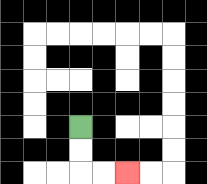{'start': '[3, 5]', 'end': '[5, 7]', 'path_directions': 'D,D,R,R', 'path_coordinates': '[[3, 5], [3, 6], [3, 7], [4, 7], [5, 7]]'}